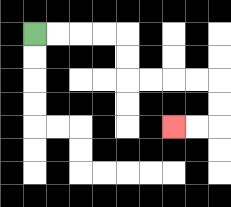{'start': '[1, 1]', 'end': '[7, 5]', 'path_directions': 'R,R,R,R,D,D,R,R,R,R,D,D,L,L', 'path_coordinates': '[[1, 1], [2, 1], [3, 1], [4, 1], [5, 1], [5, 2], [5, 3], [6, 3], [7, 3], [8, 3], [9, 3], [9, 4], [9, 5], [8, 5], [7, 5]]'}